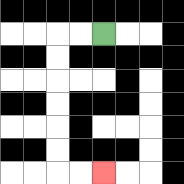{'start': '[4, 1]', 'end': '[4, 7]', 'path_directions': 'L,L,D,D,D,D,D,D,R,R', 'path_coordinates': '[[4, 1], [3, 1], [2, 1], [2, 2], [2, 3], [2, 4], [2, 5], [2, 6], [2, 7], [3, 7], [4, 7]]'}